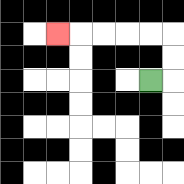{'start': '[6, 3]', 'end': '[2, 1]', 'path_directions': 'R,U,U,L,L,L,L,L', 'path_coordinates': '[[6, 3], [7, 3], [7, 2], [7, 1], [6, 1], [5, 1], [4, 1], [3, 1], [2, 1]]'}